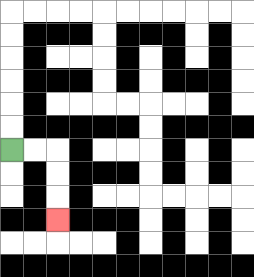{'start': '[0, 6]', 'end': '[2, 9]', 'path_directions': 'R,R,D,D,D', 'path_coordinates': '[[0, 6], [1, 6], [2, 6], [2, 7], [2, 8], [2, 9]]'}